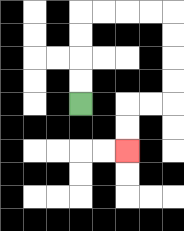{'start': '[3, 4]', 'end': '[5, 6]', 'path_directions': 'U,U,U,U,R,R,R,R,D,D,D,D,L,L,D,D', 'path_coordinates': '[[3, 4], [3, 3], [3, 2], [3, 1], [3, 0], [4, 0], [5, 0], [6, 0], [7, 0], [7, 1], [7, 2], [7, 3], [7, 4], [6, 4], [5, 4], [5, 5], [5, 6]]'}